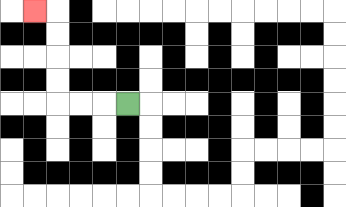{'start': '[5, 4]', 'end': '[1, 0]', 'path_directions': 'L,L,L,U,U,U,U,L', 'path_coordinates': '[[5, 4], [4, 4], [3, 4], [2, 4], [2, 3], [2, 2], [2, 1], [2, 0], [1, 0]]'}